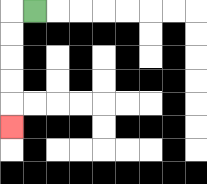{'start': '[1, 0]', 'end': '[0, 5]', 'path_directions': 'L,D,D,D,D,D', 'path_coordinates': '[[1, 0], [0, 0], [0, 1], [0, 2], [0, 3], [0, 4], [0, 5]]'}